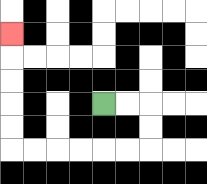{'start': '[4, 4]', 'end': '[0, 1]', 'path_directions': 'R,R,D,D,L,L,L,L,L,L,U,U,U,U,U', 'path_coordinates': '[[4, 4], [5, 4], [6, 4], [6, 5], [6, 6], [5, 6], [4, 6], [3, 6], [2, 6], [1, 6], [0, 6], [0, 5], [0, 4], [0, 3], [0, 2], [0, 1]]'}